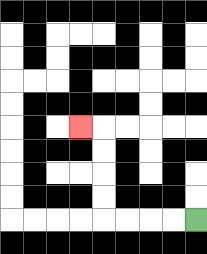{'start': '[8, 9]', 'end': '[3, 5]', 'path_directions': 'L,L,L,L,U,U,U,U,L', 'path_coordinates': '[[8, 9], [7, 9], [6, 9], [5, 9], [4, 9], [4, 8], [4, 7], [4, 6], [4, 5], [3, 5]]'}